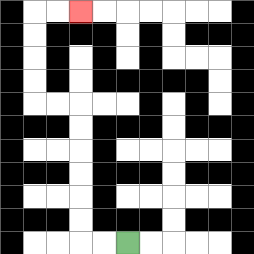{'start': '[5, 10]', 'end': '[3, 0]', 'path_directions': 'L,L,U,U,U,U,U,U,L,L,U,U,U,U,R,R', 'path_coordinates': '[[5, 10], [4, 10], [3, 10], [3, 9], [3, 8], [3, 7], [3, 6], [3, 5], [3, 4], [2, 4], [1, 4], [1, 3], [1, 2], [1, 1], [1, 0], [2, 0], [3, 0]]'}